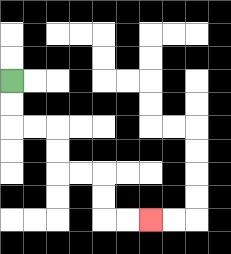{'start': '[0, 3]', 'end': '[6, 9]', 'path_directions': 'D,D,R,R,D,D,R,R,D,D,R,R', 'path_coordinates': '[[0, 3], [0, 4], [0, 5], [1, 5], [2, 5], [2, 6], [2, 7], [3, 7], [4, 7], [4, 8], [4, 9], [5, 9], [6, 9]]'}